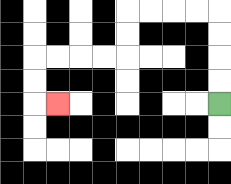{'start': '[9, 4]', 'end': '[2, 4]', 'path_directions': 'U,U,U,U,L,L,L,L,D,D,L,L,L,L,D,D,R', 'path_coordinates': '[[9, 4], [9, 3], [9, 2], [9, 1], [9, 0], [8, 0], [7, 0], [6, 0], [5, 0], [5, 1], [5, 2], [4, 2], [3, 2], [2, 2], [1, 2], [1, 3], [1, 4], [2, 4]]'}